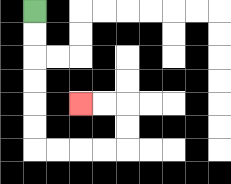{'start': '[1, 0]', 'end': '[3, 4]', 'path_directions': 'D,D,D,D,D,D,R,R,R,R,U,U,L,L', 'path_coordinates': '[[1, 0], [1, 1], [1, 2], [1, 3], [1, 4], [1, 5], [1, 6], [2, 6], [3, 6], [4, 6], [5, 6], [5, 5], [5, 4], [4, 4], [3, 4]]'}